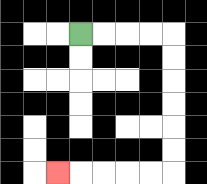{'start': '[3, 1]', 'end': '[2, 7]', 'path_directions': 'R,R,R,R,D,D,D,D,D,D,L,L,L,L,L', 'path_coordinates': '[[3, 1], [4, 1], [5, 1], [6, 1], [7, 1], [7, 2], [7, 3], [7, 4], [7, 5], [7, 6], [7, 7], [6, 7], [5, 7], [4, 7], [3, 7], [2, 7]]'}